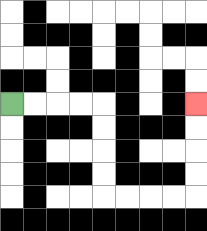{'start': '[0, 4]', 'end': '[8, 4]', 'path_directions': 'R,R,R,R,D,D,D,D,R,R,R,R,U,U,U,U', 'path_coordinates': '[[0, 4], [1, 4], [2, 4], [3, 4], [4, 4], [4, 5], [4, 6], [4, 7], [4, 8], [5, 8], [6, 8], [7, 8], [8, 8], [8, 7], [8, 6], [8, 5], [8, 4]]'}